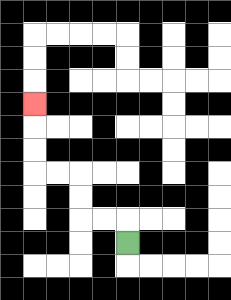{'start': '[5, 10]', 'end': '[1, 4]', 'path_directions': 'U,L,L,U,U,L,L,U,U,U', 'path_coordinates': '[[5, 10], [5, 9], [4, 9], [3, 9], [3, 8], [3, 7], [2, 7], [1, 7], [1, 6], [1, 5], [1, 4]]'}